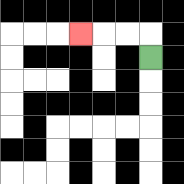{'start': '[6, 2]', 'end': '[3, 1]', 'path_directions': 'U,L,L,L', 'path_coordinates': '[[6, 2], [6, 1], [5, 1], [4, 1], [3, 1]]'}